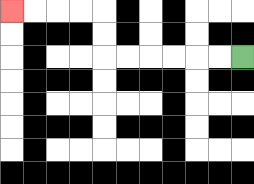{'start': '[10, 2]', 'end': '[0, 0]', 'path_directions': 'L,L,L,L,L,L,U,U,L,L,L,L', 'path_coordinates': '[[10, 2], [9, 2], [8, 2], [7, 2], [6, 2], [5, 2], [4, 2], [4, 1], [4, 0], [3, 0], [2, 0], [1, 0], [0, 0]]'}